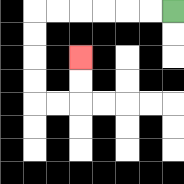{'start': '[7, 0]', 'end': '[3, 2]', 'path_directions': 'L,L,L,L,L,L,D,D,D,D,R,R,U,U', 'path_coordinates': '[[7, 0], [6, 0], [5, 0], [4, 0], [3, 0], [2, 0], [1, 0], [1, 1], [1, 2], [1, 3], [1, 4], [2, 4], [3, 4], [3, 3], [3, 2]]'}